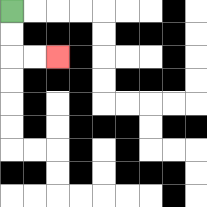{'start': '[0, 0]', 'end': '[2, 2]', 'path_directions': 'D,D,R,R', 'path_coordinates': '[[0, 0], [0, 1], [0, 2], [1, 2], [2, 2]]'}